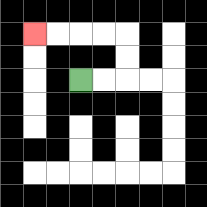{'start': '[3, 3]', 'end': '[1, 1]', 'path_directions': 'R,R,U,U,L,L,L,L', 'path_coordinates': '[[3, 3], [4, 3], [5, 3], [5, 2], [5, 1], [4, 1], [3, 1], [2, 1], [1, 1]]'}